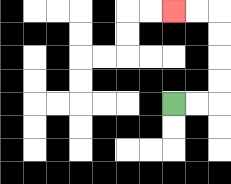{'start': '[7, 4]', 'end': '[7, 0]', 'path_directions': 'R,R,U,U,U,U,L,L', 'path_coordinates': '[[7, 4], [8, 4], [9, 4], [9, 3], [9, 2], [9, 1], [9, 0], [8, 0], [7, 0]]'}